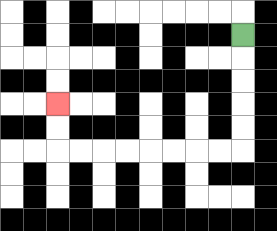{'start': '[10, 1]', 'end': '[2, 4]', 'path_directions': 'D,D,D,D,D,L,L,L,L,L,L,L,L,U,U', 'path_coordinates': '[[10, 1], [10, 2], [10, 3], [10, 4], [10, 5], [10, 6], [9, 6], [8, 6], [7, 6], [6, 6], [5, 6], [4, 6], [3, 6], [2, 6], [2, 5], [2, 4]]'}